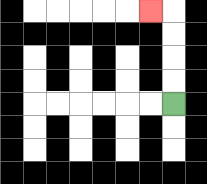{'start': '[7, 4]', 'end': '[6, 0]', 'path_directions': 'U,U,U,U,L', 'path_coordinates': '[[7, 4], [7, 3], [7, 2], [7, 1], [7, 0], [6, 0]]'}